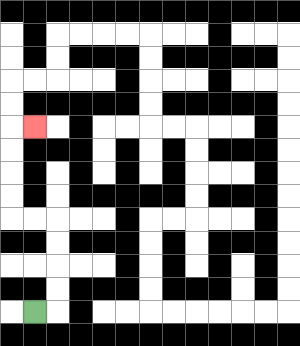{'start': '[1, 13]', 'end': '[1, 5]', 'path_directions': 'R,U,U,U,U,L,L,U,U,U,U,R', 'path_coordinates': '[[1, 13], [2, 13], [2, 12], [2, 11], [2, 10], [2, 9], [1, 9], [0, 9], [0, 8], [0, 7], [0, 6], [0, 5], [1, 5]]'}